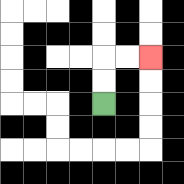{'start': '[4, 4]', 'end': '[6, 2]', 'path_directions': 'U,U,R,R', 'path_coordinates': '[[4, 4], [4, 3], [4, 2], [5, 2], [6, 2]]'}